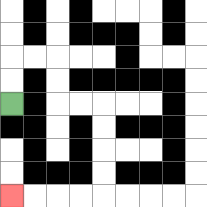{'start': '[0, 4]', 'end': '[0, 8]', 'path_directions': 'U,U,R,R,D,D,R,R,D,D,D,D,L,L,L,L', 'path_coordinates': '[[0, 4], [0, 3], [0, 2], [1, 2], [2, 2], [2, 3], [2, 4], [3, 4], [4, 4], [4, 5], [4, 6], [4, 7], [4, 8], [3, 8], [2, 8], [1, 8], [0, 8]]'}